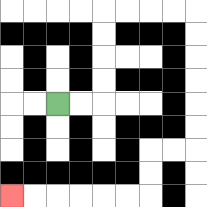{'start': '[2, 4]', 'end': '[0, 8]', 'path_directions': 'R,R,U,U,U,U,R,R,R,R,D,D,D,D,D,D,L,L,D,D,L,L,L,L,L,L', 'path_coordinates': '[[2, 4], [3, 4], [4, 4], [4, 3], [4, 2], [4, 1], [4, 0], [5, 0], [6, 0], [7, 0], [8, 0], [8, 1], [8, 2], [8, 3], [8, 4], [8, 5], [8, 6], [7, 6], [6, 6], [6, 7], [6, 8], [5, 8], [4, 8], [3, 8], [2, 8], [1, 8], [0, 8]]'}